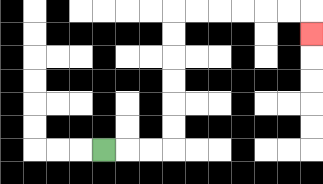{'start': '[4, 6]', 'end': '[13, 1]', 'path_directions': 'R,R,R,U,U,U,U,U,U,R,R,R,R,R,R,D', 'path_coordinates': '[[4, 6], [5, 6], [6, 6], [7, 6], [7, 5], [7, 4], [7, 3], [7, 2], [7, 1], [7, 0], [8, 0], [9, 0], [10, 0], [11, 0], [12, 0], [13, 0], [13, 1]]'}